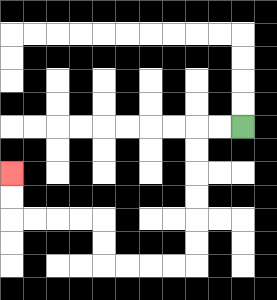{'start': '[10, 5]', 'end': '[0, 7]', 'path_directions': 'L,L,D,D,D,D,D,D,L,L,L,L,U,U,L,L,L,L,U,U', 'path_coordinates': '[[10, 5], [9, 5], [8, 5], [8, 6], [8, 7], [8, 8], [8, 9], [8, 10], [8, 11], [7, 11], [6, 11], [5, 11], [4, 11], [4, 10], [4, 9], [3, 9], [2, 9], [1, 9], [0, 9], [0, 8], [0, 7]]'}